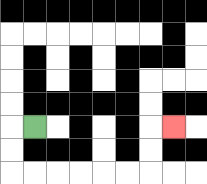{'start': '[1, 5]', 'end': '[7, 5]', 'path_directions': 'L,D,D,R,R,R,R,R,R,U,U,R', 'path_coordinates': '[[1, 5], [0, 5], [0, 6], [0, 7], [1, 7], [2, 7], [3, 7], [4, 7], [5, 7], [6, 7], [6, 6], [6, 5], [7, 5]]'}